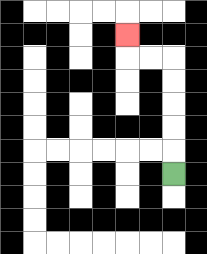{'start': '[7, 7]', 'end': '[5, 1]', 'path_directions': 'U,U,U,U,U,L,L,U', 'path_coordinates': '[[7, 7], [7, 6], [7, 5], [7, 4], [7, 3], [7, 2], [6, 2], [5, 2], [5, 1]]'}